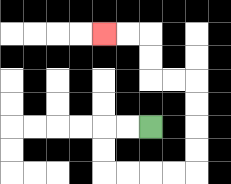{'start': '[6, 5]', 'end': '[4, 1]', 'path_directions': 'L,L,D,D,R,R,R,R,U,U,U,U,L,L,U,U,L,L', 'path_coordinates': '[[6, 5], [5, 5], [4, 5], [4, 6], [4, 7], [5, 7], [6, 7], [7, 7], [8, 7], [8, 6], [8, 5], [8, 4], [8, 3], [7, 3], [6, 3], [6, 2], [6, 1], [5, 1], [4, 1]]'}